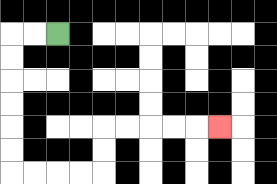{'start': '[2, 1]', 'end': '[9, 5]', 'path_directions': 'L,L,D,D,D,D,D,D,R,R,R,R,U,U,R,R,R,R,R', 'path_coordinates': '[[2, 1], [1, 1], [0, 1], [0, 2], [0, 3], [0, 4], [0, 5], [0, 6], [0, 7], [1, 7], [2, 7], [3, 7], [4, 7], [4, 6], [4, 5], [5, 5], [6, 5], [7, 5], [8, 5], [9, 5]]'}